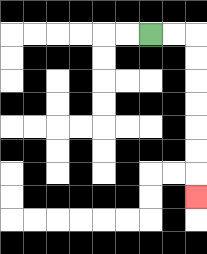{'start': '[6, 1]', 'end': '[8, 8]', 'path_directions': 'R,R,D,D,D,D,D,D,D', 'path_coordinates': '[[6, 1], [7, 1], [8, 1], [8, 2], [8, 3], [8, 4], [8, 5], [8, 6], [8, 7], [8, 8]]'}